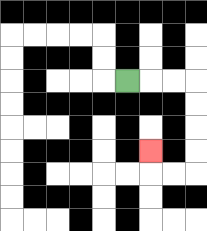{'start': '[5, 3]', 'end': '[6, 6]', 'path_directions': 'R,R,R,D,D,D,D,L,L,U', 'path_coordinates': '[[5, 3], [6, 3], [7, 3], [8, 3], [8, 4], [8, 5], [8, 6], [8, 7], [7, 7], [6, 7], [6, 6]]'}